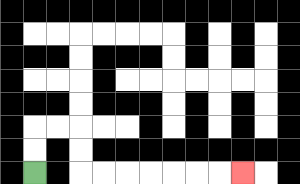{'start': '[1, 7]', 'end': '[10, 7]', 'path_directions': 'U,U,R,R,D,D,R,R,R,R,R,R,R', 'path_coordinates': '[[1, 7], [1, 6], [1, 5], [2, 5], [3, 5], [3, 6], [3, 7], [4, 7], [5, 7], [6, 7], [7, 7], [8, 7], [9, 7], [10, 7]]'}